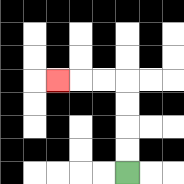{'start': '[5, 7]', 'end': '[2, 3]', 'path_directions': 'U,U,U,U,L,L,L', 'path_coordinates': '[[5, 7], [5, 6], [5, 5], [5, 4], [5, 3], [4, 3], [3, 3], [2, 3]]'}